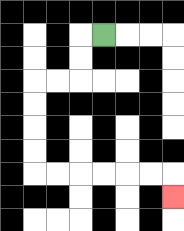{'start': '[4, 1]', 'end': '[7, 8]', 'path_directions': 'L,D,D,L,L,D,D,D,D,R,R,R,R,R,R,D', 'path_coordinates': '[[4, 1], [3, 1], [3, 2], [3, 3], [2, 3], [1, 3], [1, 4], [1, 5], [1, 6], [1, 7], [2, 7], [3, 7], [4, 7], [5, 7], [6, 7], [7, 7], [7, 8]]'}